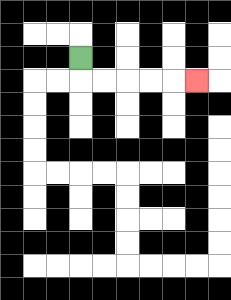{'start': '[3, 2]', 'end': '[8, 3]', 'path_directions': 'D,R,R,R,R,R', 'path_coordinates': '[[3, 2], [3, 3], [4, 3], [5, 3], [6, 3], [7, 3], [8, 3]]'}